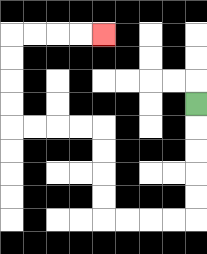{'start': '[8, 4]', 'end': '[4, 1]', 'path_directions': 'D,D,D,D,D,L,L,L,L,U,U,U,U,L,L,L,L,U,U,U,U,R,R,R,R', 'path_coordinates': '[[8, 4], [8, 5], [8, 6], [8, 7], [8, 8], [8, 9], [7, 9], [6, 9], [5, 9], [4, 9], [4, 8], [4, 7], [4, 6], [4, 5], [3, 5], [2, 5], [1, 5], [0, 5], [0, 4], [0, 3], [0, 2], [0, 1], [1, 1], [2, 1], [3, 1], [4, 1]]'}